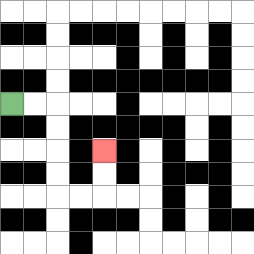{'start': '[0, 4]', 'end': '[4, 6]', 'path_directions': 'R,R,D,D,D,D,R,R,U,U', 'path_coordinates': '[[0, 4], [1, 4], [2, 4], [2, 5], [2, 6], [2, 7], [2, 8], [3, 8], [4, 8], [4, 7], [4, 6]]'}